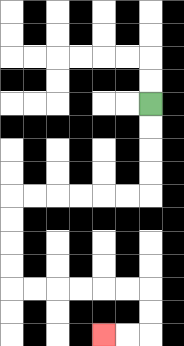{'start': '[6, 4]', 'end': '[4, 14]', 'path_directions': 'D,D,D,D,L,L,L,L,L,L,D,D,D,D,R,R,R,R,R,R,D,D,L,L', 'path_coordinates': '[[6, 4], [6, 5], [6, 6], [6, 7], [6, 8], [5, 8], [4, 8], [3, 8], [2, 8], [1, 8], [0, 8], [0, 9], [0, 10], [0, 11], [0, 12], [1, 12], [2, 12], [3, 12], [4, 12], [5, 12], [6, 12], [6, 13], [6, 14], [5, 14], [4, 14]]'}